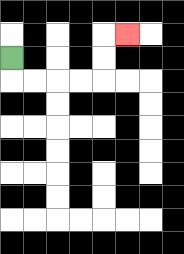{'start': '[0, 2]', 'end': '[5, 1]', 'path_directions': 'D,R,R,R,R,U,U,R', 'path_coordinates': '[[0, 2], [0, 3], [1, 3], [2, 3], [3, 3], [4, 3], [4, 2], [4, 1], [5, 1]]'}